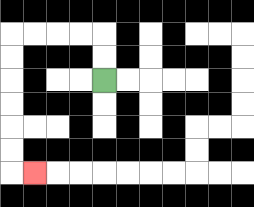{'start': '[4, 3]', 'end': '[1, 7]', 'path_directions': 'U,U,L,L,L,L,D,D,D,D,D,D,R', 'path_coordinates': '[[4, 3], [4, 2], [4, 1], [3, 1], [2, 1], [1, 1], [0, 1], [0, 2], [0, 3], [0, 4], [0, 5], [0, 6], [0, 7], [1, 7]]'}